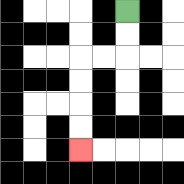{'start': '[5, 0]', 'end': '[3, 6]', 'path_directions': 'D,D,L,L,D,D,D,D', 'path_coordinates': '[[5, 0], [5, 1], [5, 2], [4, 2], [3, 2], [3, 3], [3, 4], [3, 5], [3, 6]]'}